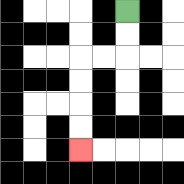{'start': '[5, 0]', 'end': '[3, 6]', 'path_directions': 'D,D,L,L,D,D,D,D', 'path_coordinates': '[[5, 0], [5, 1], [5, 2], [4, 2], [3, 2], [3, 3], [3, 4], [3, 5], [3, 6]]'}